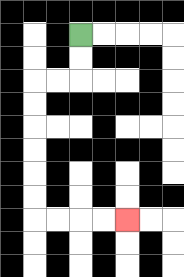{'start': '[3, 1]', 'end': '[5, 9]', 'path_directions': 'D,D,L,L,D,D,D,D,D,D,R,R,R,R', 'path_coordinates': '[[3, 1], [3, 2], [3, 3], [2, 3], [1, 3], [1, 4], [1, 5], [1, 6], [1, 7], [1, 8], [1, 9], [2, 9], [3, 9], [4, 9], [5, 9]]'}